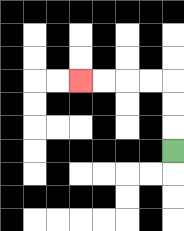{'start': '[7, 6]', 'end': '[3, 3]', 'path_directions': 'U,U,U,L,L,L,L', 'path_coordinates': '[[7, 6], [7, 5], [7, 4], [7, 3], [6, 3], [5, 3], [4, 3], [3, 3]]'}